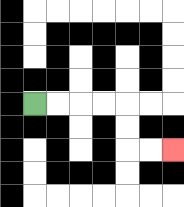{'start': '[1, 4]', 'end': '[7, 6]', 'path_directions': 'R,R,R,R,D,D,R,R', 'path_coordinates': '[[1, 4], [2, 4], [3, 4], [4, 4], [5, 4], [5, 5], [5, 6], [6, 6], [7, 6]]'}